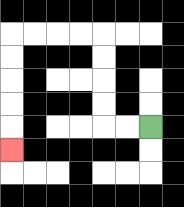{'start': '[6, 5]', 'end': '[0, 6]', 'path_directions': 'L,L,U,U,U,U,L,L,L,L,D,D,D,D,D', 'path_coordinates': '[[6, 5], [5, 5], [4, 5], [4, 4], [4, 3], [4, 2], [4, 1], [3, 1], [2, 1], [1, 1], [0, 1], [0, 2], [0, 3], [0, 4], [0, 5], [0, 6]]'}